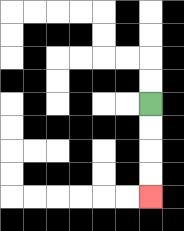{'start': '[6, 4]', 'end': '[6, 8]', 'path_directions': 'D,D,D,D', 'path_coordinates': '[[6, 4], [6, 5], [6, 6], [6, 7], [6, 8]]'}